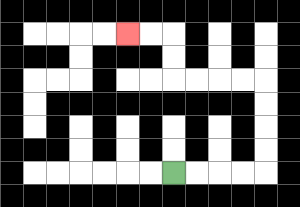{'start': '[7, 7]', 'end': '[5, 1]', 'path_directions': 'R,R,R,R,U,U,U,U,L,L,L,L,U,U,L,L', 'path_coordinates': '[[7, 7], [8, 7], [9, 7], [10, 7], [11, 7], [11, 6], [11, 5], [11, 4], [11, 3], [10, 3], [9, 3], [8, 3], [7, 3], [7, 2], [7, 1], [6, 1], [5, 1]]'}